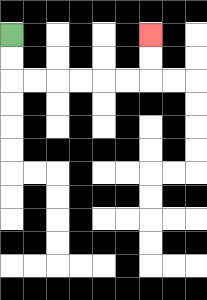{'start': '[0, 1]', 'end': '[6, 1]', 'path_directions': 'D,D,R,R,R,R,R,R,U,U', 'path_coordinates': '[[0, 1], [0, 2], [0, 3], [1, 3], [2, 3], [3, 3], [4, 3], [5, 3], [6, 3], [6, 2], [6, 1]]'}